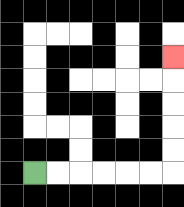{'start': '[1, 7]', 'end': '[7, 2]', 'path_directions': 'R,R,R,R,R,R,U,U,U,U,U', 'path_coordinates': '[[1, 7], [2, 7], [3, 7], [4, 7], [5, 7], [6, 7], [7, 7], [7, 6], [7, 5], [7, 4], [7, 3], [7, 2]]'}